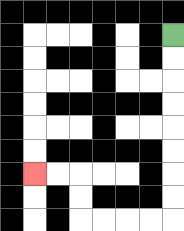{'start': '[7, 1]', 'end': '[1, 7]', 'path_directions': 'D,D,D,D,D,D,D,D,L,L,L,L,U,U,L,L', 'path_coordinates': '[[7, 1], [7, 2], [7, 3], [7, 4], [7, 5], [7, 6], [7, 7], [7, 8], [7, 9], [6, 9], [5, 9], [4, 9], [3, 9], [3, 8], [3, 7], [2, 7], [1, 7]]'}